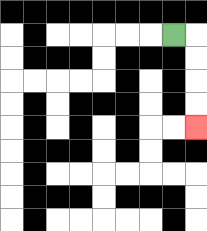{'start': '[7, 1]', 'end': '[8, 5]', 'path_directions': 'R,D,D,D,D', 'path_coordinates': '[[7, 1], [8, 1], [8, 2], [8, 3], [8, 4], [8, 5]]'}